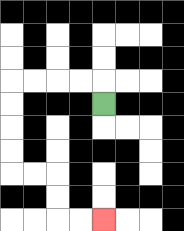{'start': '[4, 4]', 'end': '[4, 9]', 'path_directions': 'U,L,L,L,L,D,D,D,D,R,R,D,D,R,R', 'path_coordinates': '[[4, 4], [4, 3], [3, 3], [2, 3], [1, 3], [0, 3], [0, 4], [0, 5], [0, 6], [0, 7], [1, 7], [2, 7], [2, 8], [2, 9], [3, 9], [4, 9]]'}